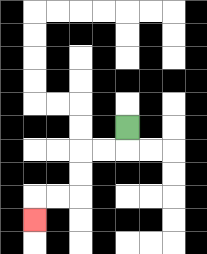{'start': '[5, 5]', 'end': '[1, 9]', 'path_directions': 'D,L,L,D,D,L,L,D', 'path_coordinates': '[[5, 5], [5, 6], [4, 6], [3, 6], [3, 7], [3, 8], [2, 8], [1, 8], [1, 9]]'}